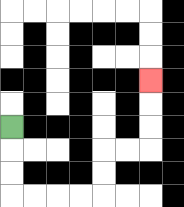{'start': '[0, 5]', 'end': '[6, 3]', 'path_directions': 'D,D,D,R,R,R,R,U,U,R,R,U,U,U', 'path_coordinates': '[[0, 5], [0, 6], [0, 7], [0, 8], [1, 8], [2, 8], [3, 8], [4, 8], [4, 7], [4, 6], [5, 6], [6, 6], [6, 5], [6, 4], [6, 3]]'}